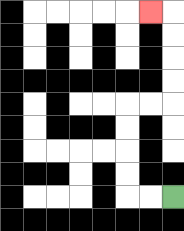{'start': '[7, 8]', 'end': '[6, 0]', 'path_directions': 'L,L,U,U,U,U,R,R,U,U,U,U,L', 'path_coordinates': '[[7, 8], [6, 8], [5, 8], [5, 7], [5, 6], [5, 5], [5, 4], [6, 4], [7, 4], [7, 3], [7, 2], [7, 1], [7, 0], [6, 0]]'}